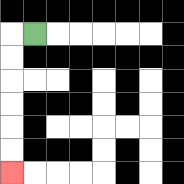{'start': '[1, 1]', 'end': '[0, 7]', 'path_directions': 'L,D,D,D,D,D,D', 'path_coordinates': '[[1, 1], [0, 1], [0, 2], [0, 3], [0, 4], [0, 5], [0, 6], [0, 7]]'}